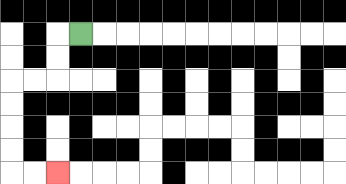{'start': '[3, 1]', 'end': '[2, 7]', 'path_directions': 'L,D,D,L,L,D,D,D,D,R,R', 'path_coordinates': '[[3, 1], [2, 1], [2, 2], [2, 3], [1, 3], [0, 3], [0, 4], [0, 5], [0, 6], [0, 7], [1, 7], [2, 7]]'}